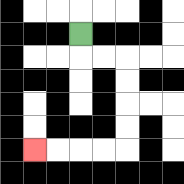{'start': '[3, 1]', 'end': '[1, 6]', 'path_directions': 'D,R,R,D,D,D,D,L,L,L,L', 'path_coordinates': '[[3, 1], [3, 2], [4, 2], [5, 2], [5, 3], [5, 4], [5, 5], [5, 6], [4, 6], [3, 6], [2, 6], [1, 6]]'}